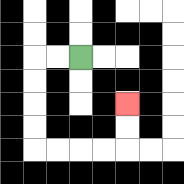{'start': '[3, 2]', 'end': '[5, 4]', 'path_directions': 'L,L,D,D,D,D,R,R,R,R,U,U', 'path_coordinates': '[[3, 2], [2, 2], [1, 2], [1, 3], [1, 4], [1, 5], [1, 6], [2, 6], [3, 6], [4, 6], [5, 6], [5, 5], [5, 4]]'}